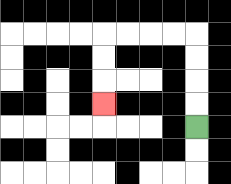{'start': '[8, 5]', 'end': '[4, 4]', 'path_directions': 'U,U,U,U,L,L,L,L,D,D,D', 'path_coordinates': '[[8, 5], [8, 4], [8, 3], [8, 2], [8, 1], [7, 1], [6, 1], [5, 1], [4, 1], [4, 2], [4, 3], [4, 4]]'}